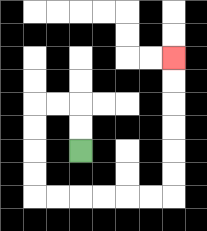{'start': '[3, 6]', 'end': '[7, 2]', 'path_directions': 'U,U,L,L,D,D,D,D,R,R,R,R,R,R,U,U,U,U,U,U', 'path_coordinates': '[[3, 6], [3, 5], [3, 4], [2, 4], [1, 4], [1, 5], [1, 6], [1, 7], [1, 8], [2, 8], [3, 8], [4, 8], [5, 8], [6, 8], [7, 8], [7, 7], [7, 6], [7, 5], [7, 4], [7, 3], [7, 2]]'}